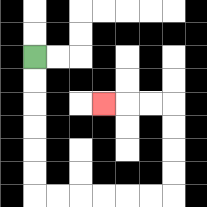{'start': '[1, 2]', 'end': '[4, 4]', 'path_directions': 'D,D,D,D,D,D,R,R,R,R,R,R,U,U,U,U,L,L,L', 'path_coordinates': '[[1, 2], [1, 3], [1, 4], [1, 5], [1, 6], [1, 7], [1, 8], [2, 8], [3, 8], [4, 8], [5, 8], [6, 8], [7, 8], [7, 7], [7, 6], [7, 5], [7, 4], [6, 4], [5, 4], [4, 4]]'}